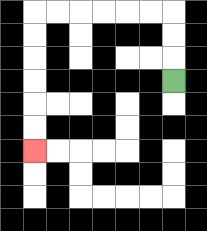{'start': '[7, 3]', 'end': '[1, 6]', 'path_directions': 'U,U,U,L,L,L,L,L,L,D,D,D,D,D,D', 'path_coordinates': '[[7, 3], [7, 2], [7, 1], [7, 0], [6, 0], [5, 0], [4, 0], [3, 0], [2, 0], [1, 0], [1, 1], [1, 2], [1, 3], [1, 4], [1, 5], [1, 6]]'}